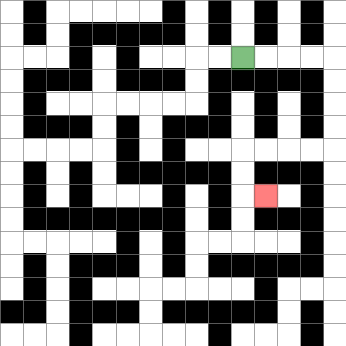{'start': '[10, 2]', 'end': '[11, 8]', 'path_directions': 'R,R,R,R,D,D,D,D,L,L,L,L,D,D,R', 'path_coordinates': '[[10, 2], [11, 2], [12, 2], [13, 2], [14, 2], [14, 3], [14, 4], [14, 5], [14, 6], [13, 6], [12, 6], [11, 6], [10, 6], [10, 7], [10, 8], [11, 8]]'}